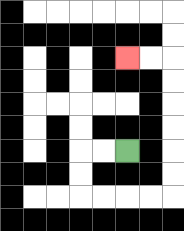{'start': '[5, 6]', 'end': '[5, 2]', 'path_directions': 'L,L,D,D,R,R,R,R,U,U,U,U,U,U,L,L', 'path_coordinates': '[[5, 6], [4, 6], [3, 6], [3, 7], [3, 8], [4, 8], [5, 8], [6, 8], [7, 8], [7, 7], [7, 6], [7, 5], [7, 4], [7, 3], [7, 2], [6, 2], [5, 2]]'}